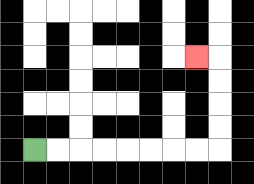{'start': '[1, 6]', 'end': '[8, 2]', 'path_directions': 'R,R,R,R,R,R,R,R,U,U,U,U,L', 'path_coordinates': '[[1, 6], [2, 6], [3, 6], [4, 6], [5, 6], [6, 6], [7, 6], [8, 6], [9, 6], [9, 5], [9, 4], [9, 3], [9, 2], [8, 2]]'}